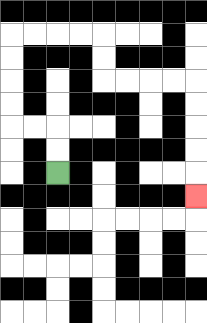{'start': '[2, 7]', 'end': '[8, 8]', 'path_directions': 'U,U,L,L,U,U,U,U,R,R,R,R,D,D,R,R,R,R,D,D,D,D,D', 'path_coordinates': '[[2, 7], [2, 6], [2, 5], [1, 5], [0, 5], [0, 4], [0, 3], [0, 2], [0, 1], [1, 1], [2, 1], [3, 1], [4, 1], [4, 2], [4, 3], [5, 3], [6, 3], [7, 3], [8, 3], [8, 4], [8, 5], [8, 6], [8, 7], [8, 8]]'}